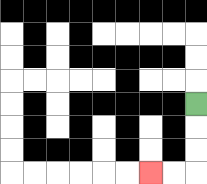{'start': '[8, 4]', 'end': '[6, 7]', 'path_directions': 'D,D,D,L,L', 'path_coordinates': '[[8, 4], [8, 5], [8, 6], [8, 7], [7, 7], [6, 7]]'}